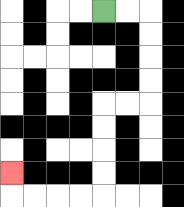{'start': '[4, 0]', 'end': '[0, 7]', 'path_directions': 'R,R,D,D,D,D,L,L,D,D,D,D,L,L,L,L,U', 'path_coordinates': '[[4, 0], [5, 0], [6, 0], [6, 1], [6, 2], [6, 3], [6, 4], [5, 4], [4, 4], [4, 5], [4, 6], [4, 7], [4, 8], [3, 8], [2, 8], [1, 8], [0, 8], [0, 7]]'}